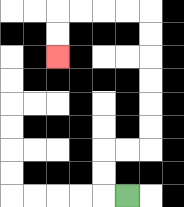{'start': '[5, 8]', 'end': '[2, 2]', 'path_directions': 'L,U,U,R,R,U,U,U,U,U,U,L,L,L,L,D,D', 'path_coordinates': '[[5, 8], [4, 8], [4, 7], [4, 6], [5, 6], [6, 6], [6, 5], [6, 4], [6, 3], [6, 2], [6, 1], [6, 0], [5, 0], [4, 0], [3, 0], [2, 0], [2, 1], [2, 2]]'}